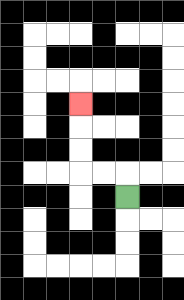{'start': '[5, 8]', 'end': '[3, 4]', 'path_directions': 'U,L,L,U,U,U', 'path_coordinates': '[[5, 8], [5, 7], [4, 7], [3, 7], [3, 6], [3, 5], [3, 4]]'}